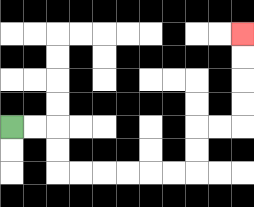{'start': '[0, 5]', 'end': '[10, 1]', 'path_directions': 'R,R,D,D,R,R,R,R,R,R,U,U,R,R,U,U,U,U', 'path_coordinates': '[[0, 5], [1, 5], [2, 5], [2, 6], [2, 7], [3, 7], [4, 7], [5, 7], [6, 7], [7, 7], [8, 7], [8, 6], [8, 5], [9, 5], [10, 5], [10, 4], [10, 3], [10, 2], [10, 1]]'}